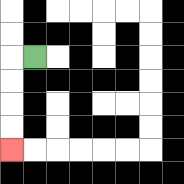{'start': '[1, 2]', 'end': '[0, 6]', 'path_directions': 'L,D,D,D,D', 'path_coordinates': '[[1, 2], [0, 2], [0, 3], [0, 4], [0, 5], [0, 6]]'}